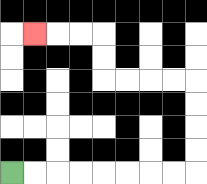{'start': '[0, 7]', 'end': '[1, 1]', 'path_directions': 'R,R,R,R,R,R,R,R,U,U,U,U,L,L,L,L,U,U,L,L,L', 'path_coordinates': '[[0, 7], [1, 7], [2, 7], [3, 7], [4, 7], [5, 7], [6, 7], [7, 7], [8, 7], [8, 6], [8, 5], [8, 4], [8, 3], [7, 3], [6, 3], [5, 3], [4, 3], [4, 2], [4, 1], [3, 1], [2, 1], [1, 1]]'}